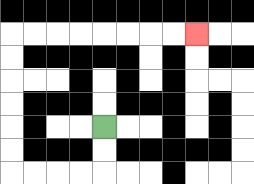{'start': '[4, 5]', 'end': '[8, 1]', 'path_directions': 'D,D,L,L,L,L,U,U,U,U,U,U,R,R,R,R,R,R,R,R', 'path_coordinates': '[[4, 5], [4, 6], [4, 7], [3, 7], [2, 7], [1, 7], [0, 7], [0, 6], [0, 5], [0, 4], [0, 3], [0, 2], [0, 1], [1, 1], [2, 1], [3, 1], [4, 1], [5, 1], [6, 1], [7, 1], [8, 1]]'}